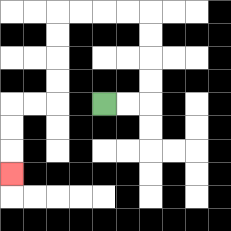{'start': '[4, 4]', 'end': '[0, 7]', 'path_directions': 'R,R,U,U,U,U,L,L,L,L,D,D,D,D,L,L,D,D,D', 'path_coordinates': '[[4, 4], [5, 4], [6, 4], [6, 3], [6, 2], [6, 1], [6, 0], [5, 0], [4, 0], [3, 0], [2, 0], [2, 1], [2, 2], [2, 3], [2, 4], [1, 4], [0, 4], [0, 5], [0, 6], [0, 7]]'}